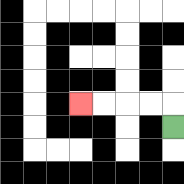{'start': '[7, 5]', 'end': '[3, 4]', 'path_directions': 'U,L,L,L,L', 'path_coordinates': '[[7, 5], [7, 4], [6, 4], [5, 4], [4, 4], [3, 4]]'}